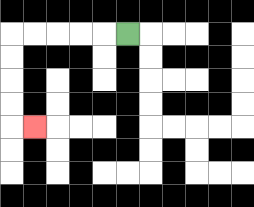{'start': '[5, 1]', 'end': '[1, 5]', 'path_directions': 'L,L,L,L,L,D,D,D,D,R', 'path_coordinates': '[[5, 1], [4, 1], [3, 1], [2, 1], [1, 1], [0, 1], [0, 2], [0, 3], [0, 4], [0, 5], [1, 5]]'}